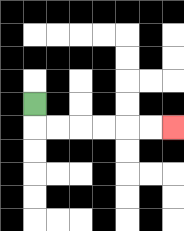{'start': '[1, 4]', 'end': '[7, 5]', 'path_directions': 'D,R,R,R,R,R,R', 'path_coordinates': '[[1, 4], [1, 5], [2, 5], [3, 5], [4, 5], [5, 5], [6, 5], [7, 5]]'}